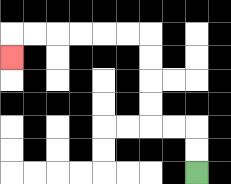{'start': '[8, 7]', 'end': '[0, 2]', 'path_directions': 'U,U,L,L,U,U,U,U,L,L,L,L,L,L,D', 'path_coordinates': '[[8, 7], [8, 6], [8, 5], [7, 5], [6, 5], [6, 4], [6, 3], [6, 2], [6, 1], [5, 1], [4, 1], [3, 1], [2, 1], [1, 1], [0, 1], [0, 2]]'}